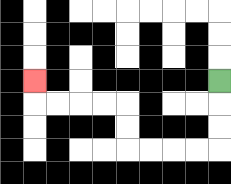{'start': '[9, 3]', 'end': '[1, 3]', 'path_directions': 'D,D,D,L,L,L,L,U,U,L,L,L,L,U', 'path_coordinates': '[[9, 3], [9, 4], [9, 5], [9, 6], [8, 6], [7, 6], [6, 6], [5, 6], [5, 5], [5, 4], [4, 4], [3, 4], [2, 4], [1, 4], [1, 3]]'}